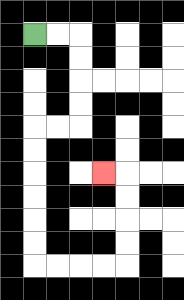{'start': '[1, 1]', 'end': '[4, 7]', 'path_directions': 'R,R,D,D,D,D,L,L,D,D,D,D,D,D,R,R,R,R,U,U,U,U,L', 'path_coordinates': '[[1, 1], [2, 1], [3, 1], [3, 2], [3, 3], [3, 4], [3, 5], [2, 5], [1, 5], [1, 6], [1, 7], [1, 8], [1, 9], [1, 10], [1, 11], [2, 11], [3, 11], [4, 11], [5, 11], [5, 10], [5, 9], [5, 8], [5, 7], [4, 7]]'}